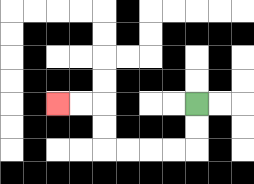{'start': '[8, 4]', 'end': '[2, 4]', 'path_directions': 'D,D,L,L,L,L,U,U,L,L', 'path_coordinates': '[[8, 4], [8, 5], [8, 6], [7, 6], [6, 6], [5, 6], [4, 6], [4, 5], [4, 4], [3, 4], [2, 4]]'}